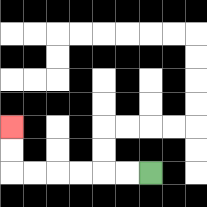{'start': '[6, 7]', 'end': '[0, 5]', 'path_directions': 'L,L,L,L,L,L,U,U', 'path_coordinates': '[[6, 7], [5, 7], [4, 7], [3, 7], [2, 7], [1, 7], [0, 7], [0, 6], [0, 5]]'}